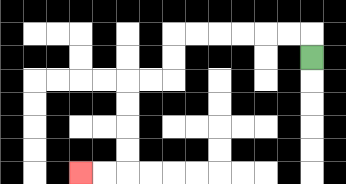{'start': '[13, 2]', 'end': '[3, 7]', 'path_directions': 'U,L,L,L,L,L,L,D,D,L,L,D,D,D,D,L,L', 'path_coordinates': '[[13, 2], [13, 1], [12, 1], [11, 1], [10, 1], [9, 1], [8, 1], [7, 1], [7, 2], [7, 3], [6, 3], [5, 3], [5, 4], [5, 5], [5, 6], [5, 7], [4, 7], [3, 7]]'}